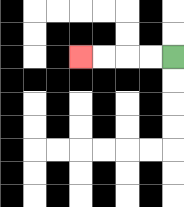{'start': '[7, 2]', 'end': '[3, 2]', 'path_directions': 'L,L,L,L', 'path_coordinates': '[[7, 2], [6, 2], [5, 2], [4, 2], [3, 2]]'}